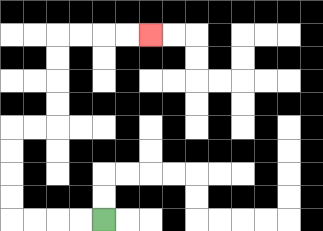{'start': '[4, 9]', 'end': '[6, 1]', 'path_directions': 'L,L,L,L,U,U,U,U,R,R,U,U,U,U,R,R,R,R', 'path_coordinates': '[[4, 9], [3, 9], [2, 9], [1, 9], [0, 9], [0, 8], [0, 7], [0, 6], [0, 5], [1, 5], [2, 5], [2, 4], [2, 3], [2, 2], [2, 1], [3, 1], [4, 1], [5, 1], [6, 1]]'}